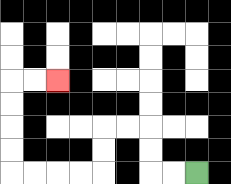{'start': '[8, 7]', 'end': '[2, 3]', 'path_directions': 'L,L,U,U,L,L,D,D,L,L,L,L,U,U,U,U,R,R', 'path_coordinates': '[[8, 7], [7, 7], [6, 7], [6, 6], [6, 5], [5, 5], [4, 5], [4, 6], [4, 7], [3, 7], [2, 7], [1, 7], [0, 7], [0, 6], [0, 5], [0, 4], [0, 3], [1, 3], [2, 3]]'}